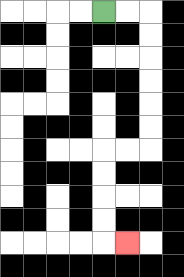{'start': '[4, 0]', 'end': '[5, 10]', 'path_directions': 'R,R,D,D,D,D,D,D,L,L,D,D,D,D,R', 'path_coordinates': '[[4, 0], [5, 0], [6, 0], [6, 1], [6, 2], [6, 3], [6, 4], [6, 5], [6, 6], [5, 6], [4, 6], [4, 7], [4, 8], [4, 9], [4, 10], [5, 10]]'}